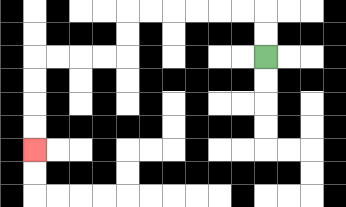{'start': '[11, 2]', 'end': '[1, 6]', 'path_directions': 'U,U,L,L,L,L,L,L,D,D,L,L,L,L,D,D,D,D', 'path_coordinates': '[[11, 2], [11, 1], [11, 0], [10, 0], [9, 0], [8, 0], [7, 0], [6, 0], [5, 0], [5, 1], [5, 2], [4, 2], [3, 2], [2, 2], [1, 2], [1, 3], [1, 4], [1, 5], [1, 6]]'}